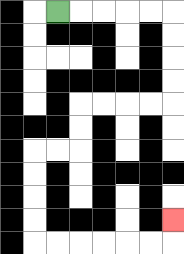{'start': '[2, 0]', 'end': '[7, 9]', 'path_directions': 'R,R,R,R,R,D,D,D,D,L,L,L,L,D,D,L,L,D,D,D,D,R,R,R,R,R,R,U', 'path_coordinates': '[[2, 0], [3, 0], [4, 0], [5, 0], [6, 0], [7, 0], [7, 1], [7, 2], [7, 3], [7, 4], [6, 4], [5, 4], [4, 4], [3, 4], [3, 5], [3, 6], [2, 6], [1, 6], [1, 7], [1, 8], [1, 9], [1, 10], [2, 10], [3, 10], [4, 10], [5, 10], [6, 10], [7, 10], [7, 9]]'}